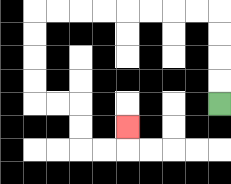{'start': '[9, 4]', 'end': '[5, 5]', 'path_directions': 'U,U,U,U,L,L,L,L,L,L,L,L,D,D,D,D,R,R,D,D,R,R,U', 'path_coordinates': '[[9, 4], [9, 3], [9, 2], [9, 1], [9, 0], [8, 0], [7, 0], [6, 0], [5, 0], [4, 0], [3, 0], [2, 0], [1, 0], [1, 1], [1, 2], [1, 3], [1, 4], [2, 4], [3, 4], [3, 5], [3, 6], [4, 6], [5, 6], [5, 5]]'}